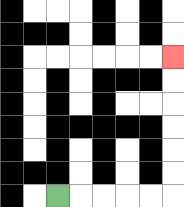{'start': '[2, 8]', 'end': '[7, 2]', 'path_directions': 'R,R,R,R,R,U,U,U,U,U,U', 'path_coordinates': '[[2, 8], [3, 8], [4, 8], [5, 8], [6, 8], [7, 8], [7, 7], [7, 6], [7, 5], [7, 4], [7, 3], [7, 2]]'}